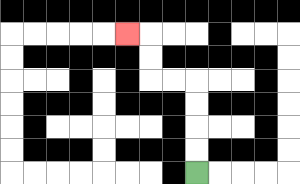{'start': '[8, 7]', 'end': '[5, 1]', 'path_directions': 'U,U,U,U,L,L,U,U,L', 'path_coordinates': '[[8, 7], [8, 6], [8, 5], [8, 4], [8, 3], [7, 3], [6, 3], [6, 2], [6, 1], [5, 1]]'}